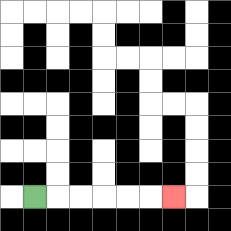{'start': '[1, 8]', 'end': '[7, 8]', 'path_directions': 'R,R,R,R,R,R', 'path_coordinates': '[[1, 8], [2, 8], [3, 8], [4, 8], [5, 8], [6, 8], [7, 8]]'}